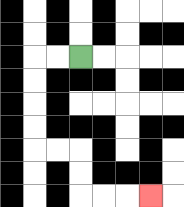{'start': '[3, 2]', 'end': '[6, 8]', 'path_directions': 'L,L,D,D,D,D,R,R,D,D,R,R,R', 'path_coordinates': '[[3, 2], [2, 2], [1, 2], [1, 3], [1, 4], [1, 5], [1, 6], [2, 6], [3, 6], [3, 7], [3, 8], [4, 8], [5, 8], [6, 8]]'}